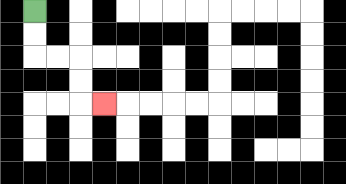{'start': '[1, 0]', 'end': '[4, 4]', 'path_directions': 'D,D,R,R,D,D,R', 'path_coordinates': '[[1, 0], [1, 1], [1, 2], [2, 2], [3, 2], [3, 3], [3, 4], [4, 4]]'}